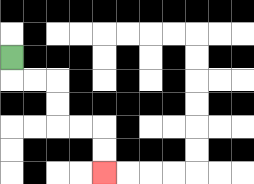{'start': '[0, 2]', 'end': '[4, 7]', 'path_directions': 'D,R,R,D,D,R,R,D,D', 'path_coordinates': '[[0, 2], [0, 3], [1, 3], [2, 3], [2, 4], [2, 5], [3, 5], [4, 5], [4, 6], [4, 7]]'}